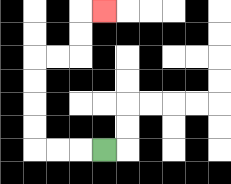{'start': '[4, 6]', 'end': '[4, 0]', 'path_directions': 'L,L,L,U,U,U,U,R,R,U,U,R', 'path_coordinates': '[[4, 6], [3, 6], [2, 6], [1, 6], [1, 5], [1, 4], [1, 3], [1, 2], [2, 2], [3, 2], [3, 1], [3, 0], [4, 0]]'}